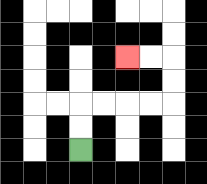{'start': '[3, 6]', 'end': '[5, 2]', 'path_directions': 'U,U,R,R,R,R,U,U,L,L', 'path_coordinates': '[[3, 6], [3, 5], [3, 4], [4, 4], [5, 4], [6, 4], [7, 4], [7, 3], [7, 2], [6, 2], [5, 2]]'}